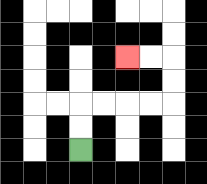{'start': '[3, 6]', 'end': '[5, 2]', 'path_directions': 'U,U,R,R,R,R,U,U,L,L', 'path_coordinates': '[[3, 6], [3, 5], [3, 4], [4, 4], [5, 4], [6, 4], [7, 4], [7, 3], [7, 2], [6, 2], [5, 2]]'}